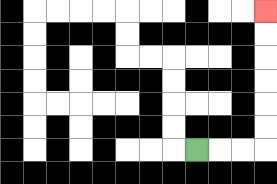{'start': '[8, 6]', 'end': '[11, 0]', 'path_directions': 'R,R,R,U,U,U,U,U,U', 'path_coordinates': '[[8, 6], [9, 6], [10, 6], [11, 6], [11, 5], [11, 4], [11, 3], [11, 2], [11, 1], [11, 0]]'}